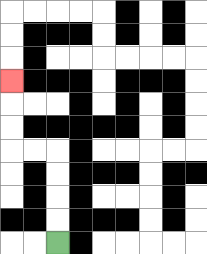{'start': '[2, 10]', 'end': '[0, 3]', 'path_directions': 'U,U,U,U,L,L,U,U,U', 'path_coordinates': '[[2, 10], [2, 9], [2, 8], [2, 7], [2, 6], [1, 6], [0, 6], [0, 5], [0, 4], [0, 3]]'}